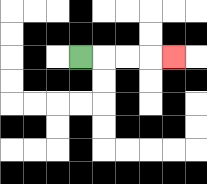{'start': '[3, 2]', 'end': '[7, 2]', 'path_directions': 'R,R,R,R', 'path_coordinates': '[[3, 2], [4, 2], [5, 2], [6, 2], [7, 2]]'}